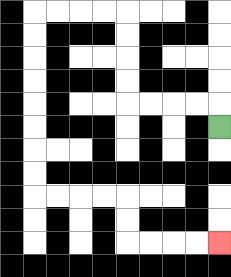{'start': '[9, 5]', 'end': '[9, 10]', 'path_directions': 'U,L,L,L,L,U,U,U,U,L,L,L,L,D,D,D,D,D,D,D,D,R,R,R,R,D,D,R,R,R,R', 'path_coordinates': '[[9, 5], [9, 4], [8, 4], [7, 4], [6, 4], [5, 4], [5, 3], [5, 2], [5, 1], [5, 0], [4, 0], [3, 0], [2, 0], [1, 0], [1, 1], [1, 2], [1, 3], [1, 4], [1, 5], [1, 6], [1, 7], [1, 8], [2, 8], [3, 8], [4, 8], [5, 8], [5, 9], [5, 10], [6, 10], [7, 10], [8, 10], [9, 10]]'}